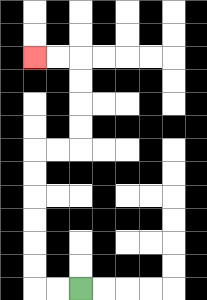{'start': '[3, 12]', 'end': '[1, 2]', 'path_directions': 'L,L,U,U,U,U,U,U,R,R,U,U,U,U,L,L', 'path_coordinates': '[[3, 12], [2, 12], [1, 12], [1, 11], [1, 10], [1, 9], [1, 8], [1, 7], [1, 6], [2, 6], [3, 6], [3, 5], [3, 4], [3, 3], [3, 2], [2, 2], [1, 2]]'}